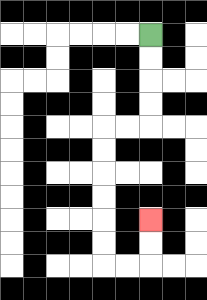{'start': '[6, 1]', 'end': '[6, 9]', 'path_directions': 'D,D,D,D,L,L,D,D,D,D,D,D,R,R,U,U', 'path_coordinates': '[[6, 1], [6, 2], [6, 3], [6, 4], [6, 5], [5, 5], [4, 5], [4, 6], [4, 7], [4, 8], [4, 9], [4, 10], [4, 11], [5, 11], [6, 11], [6, 10], [6, 9]]'}